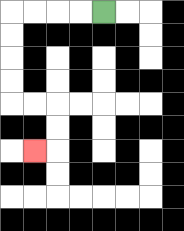{'start': '[4, 0]', 'end': '[1, 6]', 'path_directions': 'L,L,L,L,D,D,D,D,R,R,D,D,L', 'path_coordinates': '[[4, 0], [3, 0], [2, 0], [1, 0], [0, 0], [0, 1], [0, 2], [0, 3], [0, 4], [1, 4], [2, 4], [2, 5], [2, 6], [1, 6]]'}